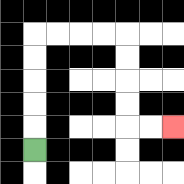{'start': '[1, 6]', 'end': '[7, 5]', 'path_directions': 'U,U,U,U,U,R,R,R,R,D,D,D,D,R,R', 'path_coordinates': '[[1, 6], [1, 5], [1, 4], [1, 3], [1, 2], [1, 1], [2, 1], [3, 1], [4, 1], [5, 1], [5, 2], [5, 3], [5, 4], [5, 5], [6, 5], [7, 5]]'}